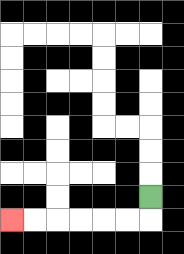{'start': '[6, 8]', 'end': '[0, 9]', 'path_directions': 'D,L,L,L,L,L,L', 'path_coordinates': '[[6, 8], [6, 9], [5, 9], [4, 9], [3, 9], [2, 9], [1, 9], [0, 9]]'}